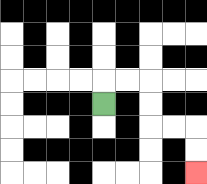{'start': '[4, 4]', 'end': '[8, 7]', 'path_directions': 'U,R,R,D,D,R,R,D,D', 'path_coordinates': '[[4, 4], [4, 3], [5, 3], [6, 3], [6, 4], [6, 5], [7, 5], [8, 5], [8, 6], [8, 7]]'}